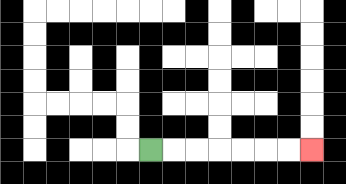{'start': '[6, 6]', 'end': '[13, 6]', 'path_directions': 'R,R,R,R,R,R,R', 'path_coordinates': '[[6, 6], [7, 6], [8, 6], [9, 6], [10, 6], [11, 6], [12, 6], [13, 6]]'}